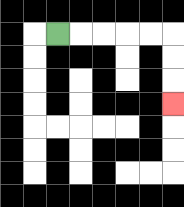{'start': '[2, 1]', 'end': '[7, 4]', 'path_directions': 'R,R,R,R,R,D,D,D', 'path_coordinates': '[[2, 1], [3, 1], [4, 1], [5, 1], [6, 1], [7, 1], [7, 2], [7, 3], [7, 4]]'}